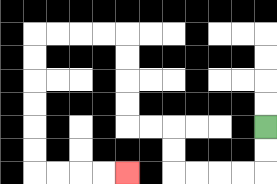{'start': '[11, 5]', 'end': '[5, 7]', 'path_directions': 'D,D,L,L,L,L,U,U,L,L,U,U,U,U,L,L,L,L,D,D,D,D,D,D,R,R,R,R', 'path_coordinates': '[[11, 5], [11, 6], [11, 7], [10, 7], [9, 7], [8, 7], [7, 7], [7, 6], [7, 5], [6, 5], [5, 5], [5, 4], [5, 3], [5, 2], [5, 1], [4, 1], [3, 1], [2, 1], [1, 1], [1, 2], [1, 3], [1, 4], [1, 5], [1, 6], [1, 7], [2, 7], [3, 7], [4, 7], [5, 7]]'}